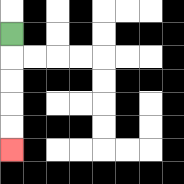{'start': '[0, 1]', 'end': '[0, 6]', 'path_directions': 'D,D,D,D,D', 'path_coordinates': '[[0, 1], [0, 2], [0, 3], [0, 4], [0, 5], [0, 6]]'}